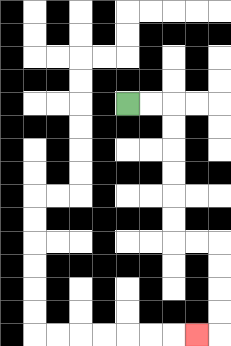{'start': '[5, 4]', 'end': '[8, 14]', 'path_directions': 'R,R,D,D,D,D,D,D,R,R,D,D,D,D,L', 'path_coordinates': '[[5, 4], [6, 4], [7, 4], [7, 5], [7, 6], [7, 7], [7, 8], [7, 9], [7, 10], [8, 10], [9, 10], [9, 11], [9, 12], [9, 13], [9, 14], [8, 14]]'}